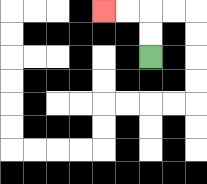{'start': '[6, 2]', 'end': '[4, 0]', 'path_directions': 'U,U,L,L', 'path_coordinates': '[[6, 2], [6, 1], [6, 0], [5, 0], [4, 0]]'}